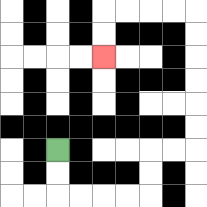{'start': '[2, 6]', 'end': '[4, 2]', 'path_directions': 'D,D,R,R,R,R,U,U,R,R,U,U,U,U,U,U,L,L,L,L,D,D', 'path_coordinates': '[[2, 6], [2, 7], [2, 8], [3, 8], [4, 8], [5, 8], [6, 8], [6, 7], [6, 6], [7, 6], [8, 6], [8, 5], [8, 4], [8, 3], [8, 2], [8, 1], [8, 0], [7, 0], [6, 0], [5, 0], [4, 0], [4, 1], [4, 2]]'}